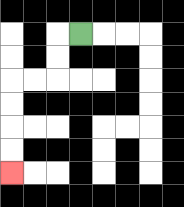{'start': '[3, 1]', 'end': '[0, 7]', 'path_directions': 'L,D,D,L,L,D,D,D,D', 'path_coordinates': '[[3, 1], [2, 1], [2, 2], [2, 3], [1, 3], [0, 3], [0, 4], [0, 5], [0, 6], [0, 7]]'}